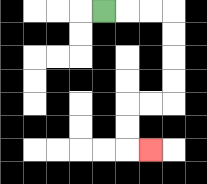{'start': '[4, 0]', 'end': '[6, 6]', 'path_directions': 'R,R,R,D,D,D,D,L,L,D,D,R', 'path_coordinates': '[[4, 0], [5, 0], [6, 0], [7, 0], [7, 1], [7, 2], [7, 3], [7, 4], [6, 4], [5, 4], [5, 5], [5, 6], [6, 6]]'}